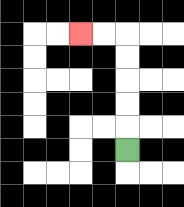{'start': '[5, 6]', 'end': '[3, 1]', 'path_directions': 'U,U,U,U,U,L,L', 'path_coordinates': '[[5, 6], [5, 5], [5, 4], [5, 3], [5, 2], [5, 1], [4, 1], [3, 1]]'}